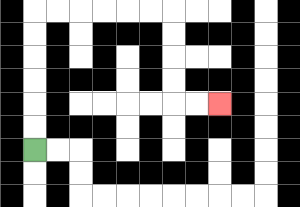{'start': '[1, 6]', 'end': '[9, 4]', 'path_directions': 'U,U,U,U,U,U,R,R,R,R,R,R,D,D,D,D,R,R', 'path_coordinates': '[[1, 6], [1, 5], [1, 4], [1, 3], [1, 2], [1, 1], [1, 0], [2, 0], [3, 0], [4, 0], [5, 0], [6, 0], [7, 0], [7, 1], [7, 2], [7, 3], [7, 4], [8, 4], [9, 4]]'}